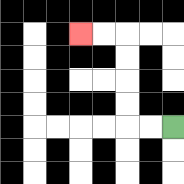{'start': '[7, 5]', 'end': '[3, 1]', 'path_directions': 'L,L,U,U,U,U,L,L', 'path_coordinates': '[[7, 5], [6, 5], [5, 5], [5, 4], [5, 3], [5, 2], [5, 1], [4, 1], [3, 1]]'}